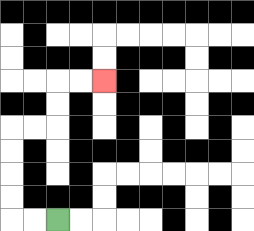{'start': '[2, 9]', 'end': '[4, 3]', 'path_directions': 'L,L,U,U,U,U,R,R,U,U,R,R', 'path_coordinates': '[[2, 9], [1, 9], [0, 9], [0, 8], [0, 7], [0, 6], [0, 5], [1, 5], [2, 5], [2, 4], [2, 3], [3, 3], [4, 3]]'}